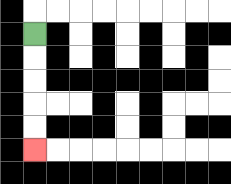{'start': '[1, 1]', 'end': '[1, 6]', 'path_directions': 'D,D,D,D,D', 'path_coordinates': '[[1, 1], [1, 2], [1, 3], [1, 4], [1, 5], [1, 6]]'}